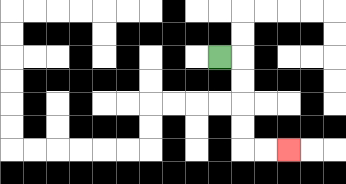{'start': '[9, 2]', 'end': '[12, 6]', 'path_directions': 'R,D,D,D,D,R,R', 'path_coordinates': '[[9, 2], [10, 2], [10, 3], [10, 4], [10, 5], [10, 6], [11, 6], [12, 6]]'}